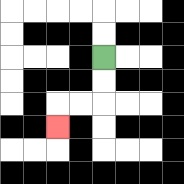{'start': '[4, 2]', 'end': '[2, 5]', 'path_directions': 'D,D,L,L,D', 'path_coordinates': '[[4, 2], [4, 3], [4, 4], [3, 4], [2, 4], [2, 5]]'}